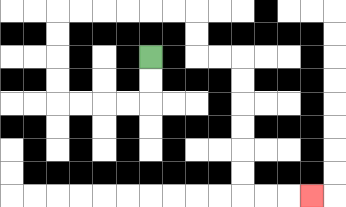{'start': '[6, 2]', 'end': '[13, 8]', 'path_directions': 'D,D,L,L,L,L,U,U,U,U,R,R,R,R,R,R,D,D,R,R,D,D,D,D,D,D,R,R,R', 'path_coordinates': '[[6, 2], [6, 3], [6, 4], [5, 4], [4, 4], [3, 4], [2, 4], [2, 3], [2, 2], [2, 1], [2, 0], [3, 0], [4, 0], [5, 0], [6, 0], [7, 0], [8, 0], [8, 1], [8, 2], [9, 2], [10, 2], [10, 3], [10, 4], [10, 5], [10, 6], [10, 7], [10, 8], [11, 8], [12, 8], [13, 8]]'}